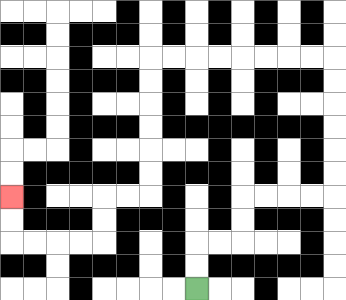{'start': '[8, 12]', 'end': '[0, 8]', 'path_directions': 'U,U,R,R,U,U,R,R,R,R,U,U,U,U,U,U,L,L,L,L,L,L,L,L,D,D,D,D,D,D,L,L,D,D,L,L,L,L,U,U', 'path_coordinates': '[[8, 12], [8, 11], [8, 10], [9, 10], [10, 10], [10, 9], [10, 8], [11, 8], [12, 8], [13, 8], [14, 8], [14, 7], [14, 6], [14, 5], [14, 4], [14, 3], [14, 2], [13, 2], [12, 2], [11, 2], [10, 2], [9, 2], [8, 2], [7, 2], [6, 2], [6, 3], [6, 4], [6, 5], [6, 6], [6, 7], [6, 8], [5, 8], [4, 8], [4, 9], [4, 10], [3, 10], [2, 10], [1, 10], [0, 10], [0, 9], [0, 8]]'}